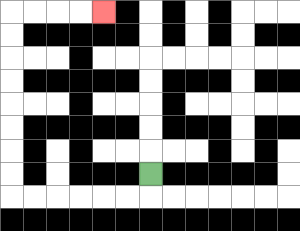{'start': '[6, 7]', 'end': '[4, 0]', 'path_directions': 'D,L,L,L,L,L,L,U,U,U,U,U,U,U,U,R,R,R,R', 'path_coordinates': '[[6, 7], [6, 8], [5, 8], [4, 8], [3, 8], [2, 8], [1, 8], [0, 8], [0, 7], [0, 6], [0, 5], [0, 4], [0, 3], [0, 2], [0, 1], [0, 0], [1, 0], [2, 0], [3, 0], [4, 0]]'}